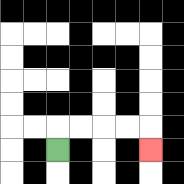{'start': '[2, 6]', 'end': '[6, 6]', 'path_directions': 'U,R,R,R,R,D', 'path_coordinates': '[[2, 6], [2, 5], [3, 5], [4, 5], [5, 5], [6, 5], [6, 6]]'}